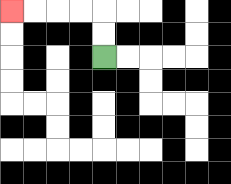{'start': '[4, 2]', 'end': '[0, 0]', 'path_directions': 'U,U,L,L,L,L', 'path_coordinates': '[[4, 2], [4, 1], [4, 0], [3, 0], [2, 0], [1, 0], [0, 0]]'}